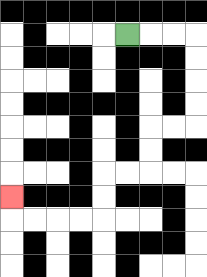{'start': '[5, 1]', 'end': '[0, 8]', 'path_directions': 'R,R,R,D,D,D,D,L,L,D,D,L,L,D,D,L,L,L,L,U', 'path_coordinates': '[[5, 1], [6, 1], [7, 1], [8, 1], [8, 2], [8, 3], [8, 4], [8, 5], [7, 5], [6, 5], [6, 6], [6, 7], [5, 7], [4, 7], [4, 8], [4, 9], [3, 9], [2, 9], [1, 9], [0, 9], [0, 8]]'}